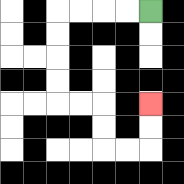{'start': '[6, 0]', 'end': '[6, 4]', 'path_directions': 'L,L,L,L,D,D,D,D,R,R,D,D,R,R,U,U', 'path_coordinates': '[[6, 0], [5, 0], [4, 0], [3, 0], [2, 0], [2, 1], [2, 2], [2, 3], [2, 4], [3, 4], [4, 4], [4, 5], [4, 6], [5, 6], [6, 6], [6, 5], [6, 4]]'}